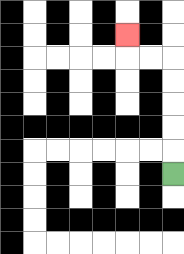{'start': '[7, 7]', 'end': '[5, 1]', 'path_directions': 'U,U,U,U,U,L,L,U', 'path_coordinates': '[[7, 7], [7, 6], [7, 5], [7, 4], [7, 3], [7, 2], [6, 2], [5, 2], [5, 1]]'}